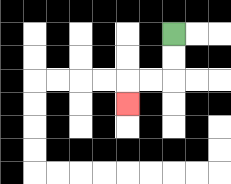{'start': '[7, 1]', 'end': '[5, 4]', 'path_directions': 'D,D,L,L,D', 'path_coordinates': '[[7, 1], [7, 2], [7, 3], [6, 3], [5, 3], [5, 4]]'}